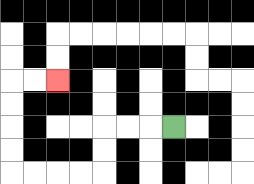{'start': '[7, 5]', 'end': '[2, 3]', 'path_directions': 'L,L,L,D,D,L,L,L,L,U,U,U,U,R,R', 'path_coordinates': '[[7, 5], [6, 5], [5, 5], [4, 5], [4, 6], [4, 7], [3, 7], [2, 7], [1, 7], [0, 7], [0, 6], [0, 5], [0, 4], [0, 3], [1, 3], [2, 3]]'}